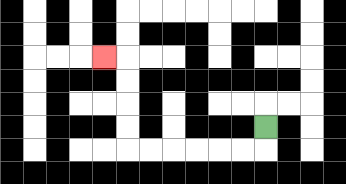{'start': '[11, 5]', 'end': '[4, 2]', 'path_directions': 'D,L,L,L,L,L,L,U,U,U,U,L', 'path_coordinates': '[[11, 5], [11, 6], [10, 6], [9, 6], [8, 6], [7, 6], [6, 6], [5, 6], [5, 5], [5, 4], [5, 3], [5, 2], [4, 2]]'}